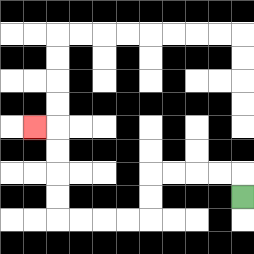{'start': '[10, 8]', 'end': '[1, 5]', 'path_directions': 'U,L,L,L,L,D,D,L,L,L,L,U,U,U,U,L', 'path_coordinates': '[[10, 8], [10, 7], [9, 7], [8, 7], [7, 7], [6, 7], [6, 8], [6, 9], [5, 9], [4, 9], [3, 9], [2, 9], [2, 8], [2, 7], [2, 6], [2, 5], [1, 5]]'}